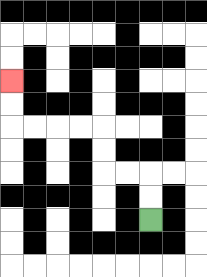{'start': '[6, 9]', 'end': '[0, 3]', 'path_directions': 'U,U,L,L,U,U,L,L,L,L,U,U', 'path_coordinates': '[[6, 9], [6, 8], [6, 7], [5, 7], [4, 7], [4, 6], [4, 5], [3, 5], [2, 5], [1, 5], [0, 5], [0, 4], [0, 3]]'}